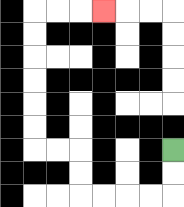{'start': '[7, 6]', 'end': '[4, 0]', 'path_directions': 'D,D,L,L,L,L,U,U,L,L,U,U,U,U,U,U,R,R,R', 'path_coordinates': '[[7, 6], [7, 7], [7, 8], [6, 8], [5, 8], [4, 8], [3, 8], [3, 7], [3, 6], [2, 6], [1, 6], [1, 5], [1, 4], [1, 3], [1, 2], [1, 1], [1, 0], [2, 0], [3, 0], [4, 0]]'}